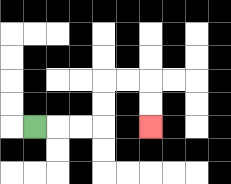{'start': '[1, 5]', 'end': '[6, 5]', 'path_directions': 'R,R,R,U,U,R,R,D,D', 'path_coordinates': '[[1, 5], [2, 5], [3, 5], [4, 5], [4, 4], [4, 3], [5, 3], [6, 3], [6, 4], [6, 5]]'}